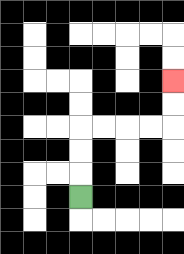{'start': '[3, 8]', 'end': '[7, 3]', 'path_directions': 'U,U,U,R,R,R,R,U,U', 'path_coordinates': '[[3, 8], [3, 7], [3, 6], [3, 5], [4, 5], [5, 5], [6, 5], [7, 5], [7, 4], [7, 3]]'}